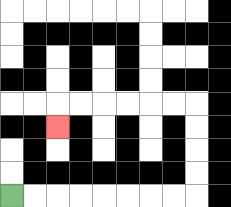{'start': '[0, 8]', 'end': '[2, 5]', 'path_directions': 'R,R,R,R,R,R,R,R,U,U,U,U,L,L,L,L,L,L,D', 'path_coordinates': '[[0, 8], [1, 8], [2, 8], [3, 8], [4, 8], [5, 8], [6, 8], [7, 8], [8, 8], [8, 7], [8, 6], [8, 5], [8, 4], [7, 4], [6, 4], [5, 4], [4, 4], [3, 4], [2, 4], [2, 5]]'}